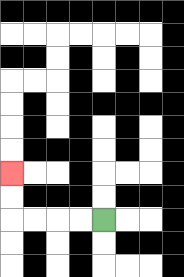{'start': '[4, 9]', 'end': '[0, 7]', 'path_directions': 'L,L,L,L,U,U', 'path_coordinates': '[[4, 9], [3, 9], [2, 9], [1, 9], [0, 9], [0, 8], [0, 7]]'}